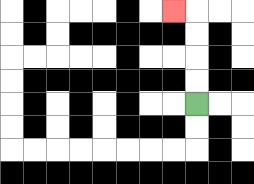{'start': '[8, 4]', 'end': '[7, 0]', 'path_directions': 'U,U,U,U,L', 'path_coordinates': '[[8, 4], [8, 3], [8, 2], [8, 1], [8, 0], [7, 0]]'}